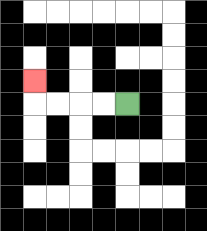{'start': '[5, 4]', 'end': '[1, 3]', 'path_directions': 'L,L,L,L,U', 'path_coordinates': '[[5, 4], [4, 4], [3, 4], [2, 4], [1, 4], [1, 3]]'}